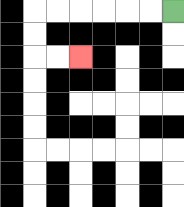{'start': '[7, 0]', 'end': '[3, 2]', 'path_directions': 'L,L,L,L,L,L,D,D,R,R', 'path_coordinates': '[[7, 0], [6, 0], [5, 0], [4, 0], [3, 0], [2, 0], [1, 0], [1, 1], [1, 2], [2, 2], [3, 2]]'}